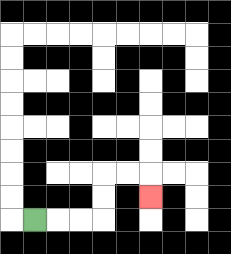{'start': '[1, 9]', 'end': '[6, 8]', 'path_directions': 'R,R,R,U,U,R,R,D', 'path_coordinates': '[[1, 9], [2, 9], [3, 9], [4, 9], [4, 8], [4, 7], [5, 7], [6, 7], [6, 8]]'}